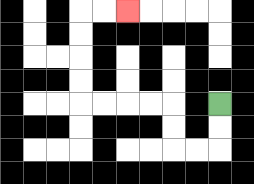{'start': '[9, 4]', 'end': '[5, 0]', 'path_directions': 'D,D,L,L,U,U,L,L,L,L,U,U,U,U,R,R', 'path_coordinates': '[[9, 4], [9, 5], [9, 6], [8, 6], [7, 6], [7, 5], [7, 4], [6, 4], [5, 4], [4, 4], [3, 4], [3, 3], [3, 2], [3, 1], [3, 0], [4, 0], [5, 0]]'}